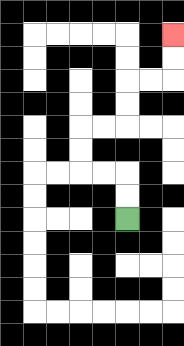{'start': '[5, 9]', 'end': '[7, 1]', 'path_directions': 'U,U,L,L,U,U,R,R,U,U,R,R,U,U', 'path_coordinates': '[[5, 9], [5, 8], [5, 7], [4, 7], [3, 7], [3, 6], [3, 5], [4, 5], [5, 5], [5, 4], [5, 3], [6, 3], [7, 3], [7, 2], [7, 1]]'}